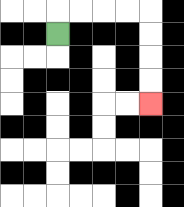{'start': '[2, 1]', 'end': '[6, 4]', 'path_directions': 'U,R,R,R,R,D,D,D,D', 'path_coordinates': '[[2, 1], [2, 0], [3, 0], [4, 0], [5, 0], [6, 0], [6, 1], [6, 2], [6, 3], [6, 4]]'}